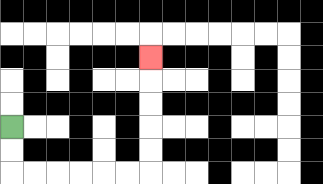{'start': '[0, 5]', 'end': '[6, 2]', 'path_directions': 'D,D,R,R,R,R,R,R,U,U,U,U,U', 'path_coordinates': '[[0, 5], [0, 6], [0, 7], [1, 7], [2, 7], [3, 7], [4, 7], [5, 7], [6, 7], [6, 6], [6, 5], [6, 4], [6, 3], [6, 2]]'}